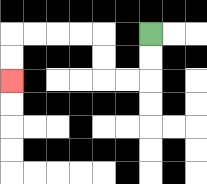{'start': '[6, 1]', 'end': '[0, 3]', 'path_directions': 'D,D,L,L,U,U,L,L,L,L,D,D', 'path_coordinates': '[[6, 1], [6, 2], [6, 3], [5, 3], [4, 3], [4, 2], [4, 1], [3, 1], [2, 1], [1, 1], [0, 1], [0, 2], [0, 3]]'}